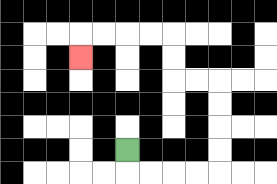{'start': '[5, 6]', 'end': '[3, 2]', 'path_directions': 'D,R,R,R,R,U,U,U,U,L,L,U,U,L,L,L,L,D', 'path_coordinates': '[[5, 6], [5, 7], [6, 7], [7, 7], [8, 7], [9, 7], [9, 6], [9, 5], [9, 4], [9, 3], [8, 3], [7, 3], [7, 2], [7, 1], [6, 1], [5, 1], [4, 1], [3, 1], [3, 2]]'}